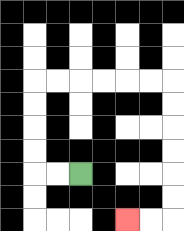{'start': '[3, 7]', 'end': '[5, 9]', 'path_directions': 'L,L,U,U,U,U,R,R,R,R,R,R,D,D,D,D,D,D,L,L', 'path_coordinates': '[[3, 7], [2, 7], [1, 7], [1, 6], [1, 5], [1, 4], [1, 3], [2, 3], [3, 3], [4, 3], [5, 3], [6, 3], [7, 3], [7, 4], [7, 5], [7, 6], [7, 7], [7, 8], [7, 9], [6, 9], [5, 9]]'}